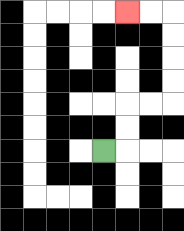{'start': '[4, 6]', 'end': '[5, 0]', 'path_directions': 'R,U,U,R,R,U,U,U,U,L,L', 'path_coordinates': '[[4, 6], [5, 6], [5, 5], [5, 4], [6, 4], [7, 4], [7, 3], [7, 2], [7, 1], [7, 0], [6, 0], [5, 0]]'}